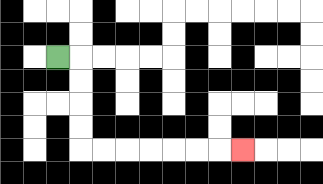{'start': '[2, 2]', 'end': '[10, 6]', 'path_directions': 'R,D,D,D,D,R,R,R,R,R,R,R', 'path_coordinates': '[[2, 2], [3, 2], [3, 3], [3, 4], [3, 5], [3, 6], [4, 6], [5, 6], [6, 6], [7, 6], [8, 6], [9, 6], [10, 6]]'}